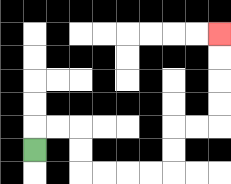{'start': '[1, 6]', 'end': '[9, 1]', 'path_directions': 'U,R,R,D,D,R,R,R,R,U,U,R,R,U,U,U,U', 'path_coordinates': '[[1, 6], [1, 5], [2, 5], [3, 5], [3, 6], [3, 7], [4, 7], [5, 7], [6, 7], [7, 7], [7, 6], [7, 5], [8, 5], [9, 5], [9, 4], [9, 3], [9, 2], [9, 1]]'}